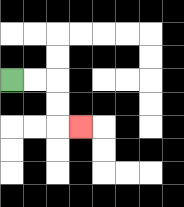{'start': '[0, 3]', 'end': '[3, 5]', 'path_directions': 'R,R,D,D,R', 'path_coordinates': '[[0, 3], [1, 3], [2, 3], [2, 4], [2, 5], [3, 5]]'}